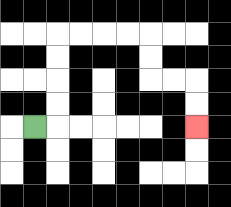{'start': '[1, 5]', 'end': '[8, 5]', 'path_directions': 'R,U,U,U,U,R,R,R,R,D,D,R,R,D,D', 'path_coordinates': '[[1, 5], [2, 5], [2, 4], [2, 3], [2, 2], [2, 1], [3, 1], [4, 1], [5, 1], [6, 1], [6, 2], [6, 3], [7, 3], [8, 3], [8, 4], [8, 5]]'}